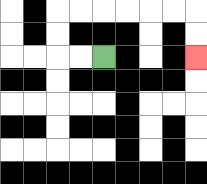{'start': '[4, 2]', 'end': '[8, 2]', 'path_directions': 'L,L,U,U,R,R,R,R,R,R,D,D', 'path_coordinates': '[[4, 2], [3, 2], [2, 2], [2, 1], [2, 0], [3, 0], [4, 0], [5, 0], [6, 0], [7, 0], [8, 0], [8, 1], [8, 2]]'}